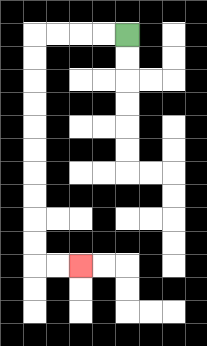{'start': '[5, 1]', 'end': '[3, 11]', 'path_directions': 'L,L,L,L,D,D,D,D,D,D,D,D,D,D,R,R', 'path_coordinates': '[[5, 1], [4, 1], [3, 1], [2, 1], [1, 1], [1, 2], [1, 3], [1, 4], [1, 5], [1, 6], [1, 7], [1, 8], [1, 9], [1, 10], [1, 11], [2, 11], [3, 11]]'}